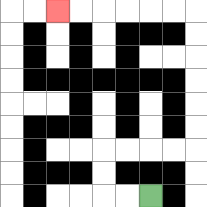{'start': '[6, 8]', 'end': '[2, 0]', 'path_directions': 'L,L,U,U,R,R,R,R,U,U,U,U,U,U,L,L,L,L,L,L', 'path_coordinates': '[[6, 8], [5, 8], [4, 8], [4, 7], [4, 6], [5, 6], [6, 6], [7, 6], [8, 6], [8, 5], [8, 4], [8, 3], [8, 2], [8, 1], [8, 0], [7, 0], [6, 0], [5, 0], [4, 0], [3, 0], [2, 0]]'}